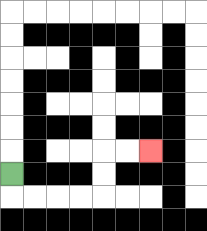{'start': '[0, 7]', 'end': '[6, 6]', 'path_directions': 'D,R,R,R,R,U,U,R,R', 'path_coordinates': '[[0, 7], [0, 8], [1, 8], [2, 8], [3, 8], [4, 8], [4, 7], [4, 6], [5, 6], [6, 6]]'}